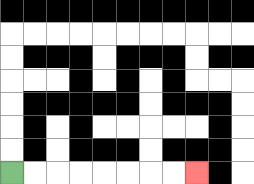{'start': '[0, 7]', 'end': '[8, 7]', 'path_directions': 'R,R,R,R,R,R,R,R', 'path_coordinates': '[[0, 7], [1, 7], [2, 7], [3, 7], [4, 7], [5, 7], [6, 7], [7, 7], [8, 7]]'}